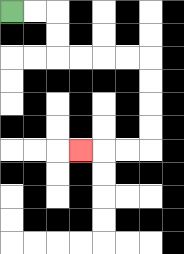{'start': '[0, 0]', 'end': '[3, 6]', 'path_directions': 'R,R,D,D,R,R,R,R,D,D,D,D,L,L,L', 'path_coordinates': '[[0, 0], [1, 0], [2, 0], [2, 1], [2, 2], [3, 2], [4, 2], [5, 2], [6, 2], [6, 3], [6, 4], [6, 5], [6, 6], [5, 6], [4, 6], [3, 6]]'}